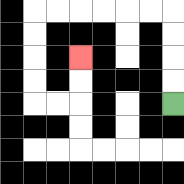{'start': '[7, 4]', 'end': '[3, 2]', 'path_directions': 'U,U,U,U,L,L,L,L,L,L,D,D,D,D,R,R,U,U', 'path_coordinates': '[[7, 4], [7, 3], [7, 2], [7, 1], [7, 0], [6, 0], [5, 0], [4, 0], [3, 0], [2, 0], [1, 0], [1, 1], [1, 2], [1, 3], [1, 4], [2, 4], [3, 4], [3, 3], [3, 2]]'}